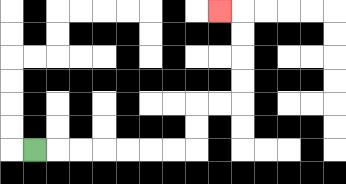{'start': '[1, 6]', 'end': '[9, 0]', 'path_directions': 'R,R,R,R,R,R,R,U,U,R,R,U,U,U,U,L', 'path_coordinates': '[[1, 6], [2, 6], [3, 6], [4, 6], [5, 6], [6, 6], [7, 6], [8, 6], [8, 5], [8, 4], [9, 4], [10, 4], [10, 3], [10, 2], [10, 1], [10, 0], [9, 0]]'}